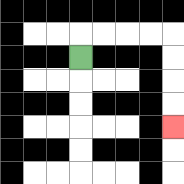{'start': '[3, 2]', 'end': '[7, 5]', 'path_directions': 'U,R,R,R,R,D,D,D,D', 'path_coordinates': '[[3, 2], [3, 1], [4, 1], [5, 1], [6, 1], [7, 1], [7, 2], [7, 3], [7, 4], [7, 5]]'}